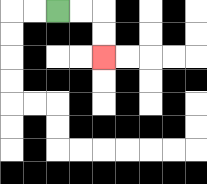{'start': '[2, 0]', 'end': '[4, 2]', 'path_directions': 'R,R,D,D', 'path_coordinates': '[[2, 0], [3, 0], [4, 0], [4, 1], [4, 2]]'}